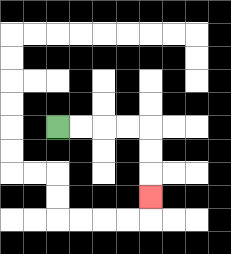{'start': '[2, 5]', 'end': '[6, 8]', 'path_directions': 'R,R,R,R,D,D,D', 'path_coordinates': '[[2, 5], [3, 5], [4, 5], [5, 5], [6, 5], [6, 6], [6, 7], [6, 8]]'}